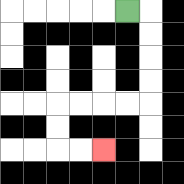{'start': '[5, 0]', 'end': '[4, 6]', 'path_directions': 'R,D,D,D,D,L,L,L,L,D,D,R,R', 'path_coordinates': '[[5, 0], [6, 0], [6, 1], [6, 2], [6, 3], [6, 4], [5, 4], [4, 4], [3, 4], [2, 4], [2, 5], [2, 6], [3, 6], [4, 6]]'}